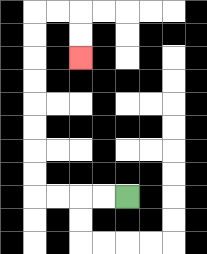{'start': '[5, 8]', 'end': '[3, 2]', 'path_directions': 'L,L,L,L,U,U,U,U,U,U,U,U,R,R,D,D', 'path_coordinates': '[[5, 8], [4, 8], [3, 8], [2, 8], [1, 8], [1, 7], [1, 6], [1, 5], [1, 4], [1, 3], [1, 2], [1, 1], [1, 0], [2, 0], [3, 0], [3, 1], [3, 2]]'}